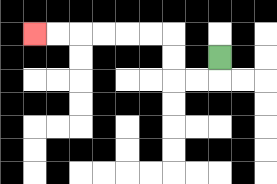{'start': '[9, 2]', 'end': '[1, 1]', 'path_directions': 'D,L,L,U,U,L,L,L,L,L,L', 'path_coordinates': '[[9, 2], [9, 3], [8, 3], [7, 3], [7, 2], [7, 1], [6, 1], [5, 1], [4, 1], [3, 1], [2, 1], [1, 1]]'}